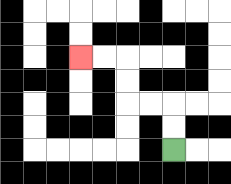{'start': '[7, 6]', 'end': '[3, 2]', 'path_directions': 'U,U,L,L,U,U,L,L', 'path_coordinates': '[[7, 6], [7, 5], [7, 4], [6, 4], [5, 4], [5, 3], [5, 2], [4, 2], [3, 2]]'}